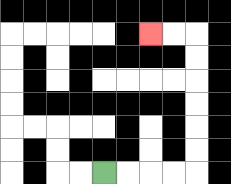{'start': '[4, 7]', 'end': '[6, 1]', 'path_directions': 'R,R,R,R,U,U,U,U,U,U,L,L', 'path_coordinates': '[[4, 7], [5, 7], [6, 7], [7, 7], [8, 7], [8, 6], [8, 5], [8, 4], [8, 3], [8, 2], [8, 1], [7, 1], [6, 1]]'}